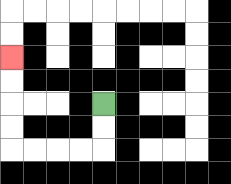{'start': '[4, 4]', 'end': '[0, 2]', 'path_directions': 'D,D,L,L,L,L,U,U,U,U', 'path_coordinates': '[[4, 4], [4, 5], [4, 6], [3, 6], [2, 6], [1, 6], [0, 6], [0, 5], [0, 4], [0, 3], [0, 2]]'}